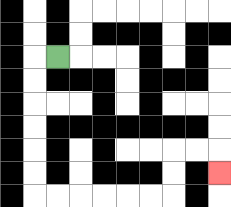{'start': '[2, 2]', 'end': '[9, 7]', 'path_directions': 'L,D,D,D,D,D,D,R,R,R,R,R,R,U,U,R,R,D', 'path_coordinates': '[[2, 2], [1, 2], [1, 3], [1, 4], [1, 5], [1, 6], [1, 7], [1, 8], [2, 8], [3, 8], [4, 8], [5, 8], [6, 8], [7, 8], [7, 7], [7, 6], [8, 6], [9, 6], [9, 7]]'}